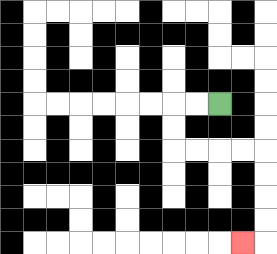{'start': '[9, 4]', 'end': '[10, 10]', 'path_directions': 'L,L,D,D,R,R,R,R,D,D,D,D,L', 'path_coordinates': '[[9, 4], [8, 4], [7, 4], [7, 5], [7, 6], [8, 6], [9, 6], [10, 6], [11, 6], [11, 7], [11, 8], [11, 9], [11, 10], [10, 10]]'}